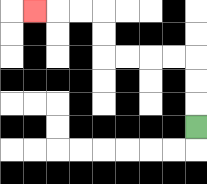{'start': '[8, 5]', 'end': '[1, 0]', 'path_directions': 'U,U,U,L,L,L,L,U,U,L,L,L', 'path_coordinates': '[[8, 5], [8, 4], [8, 3], [8, 2], [7, 2], [6, 2], [5, 2], [4, 2], [4, 1], [4, 0], [3, 0], [2, 0], [1, 0]]'}